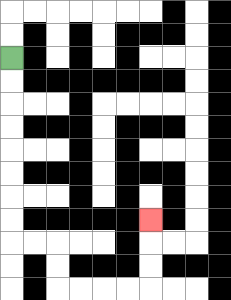{'start': '[0, 2]', 'end': '[6, 9]', 'path_directions': 'D,D,D,D,D,D,D,D,R,R,D,D,R,R,R,R,U,U,U', 'path_coordinates': '[[0, 2], [0, 3], [0, 4], [0, 5], [0, 6], [0, 7], [0, 8], [0, 9], [0, 10], [1, 10], [2, 10], [2, 11], [2, 12], [3, 12], [4, 12], [5, 12], [6, 12], [6, 11], [6, 10], [6, 9]]'}